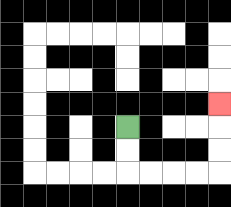{'start': '[5, 5]', 'end': '[9, 4]', 'path_directions': 'D,D,R,R,R,R,U,U,U', 'path_coordinates': '[[5, 5], [5, 6], [5, 7], [6, 7], [7, 7], [8, 7], [9, 7], [9, 6], [9, 5], [9, 4]]'}